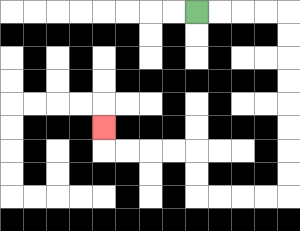{'start': '[8, 0]', 'end': '[4, 5]', 'path_directions': 'R,R,R,R,D,D,D,D,D,D,D,D,L,L,L,L,U,U,L,L,L,L,U', 'path_coordinates': '[[8, 0], [9, 0], [10, 0], [11, 0], [12, 0], [12, 1], [12, 2], [12, 3], [12, 4], [12, 5], [12, 6], [12, 7], [12, 8], [11, 8], [10, 8], [9, 8], [8, 8], [8, 7], [8, 6], [7, 6], [6, 6], [5, 6], [4, 6], [4, 5]]'}